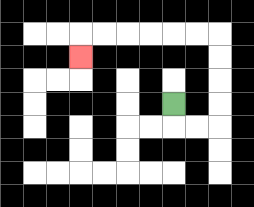{'start': '[7, 4]', 'end': '[3, 2]', 'path_directions': 'D,R,R,U,U,U,U,L,L,L,L,L,L,D', 'path_coordinates': '[[7, 4], [7, 5], [8, 5], [9, 5], [9, 4], [9, 3], [9, 2], [9, 1], [8, 1], [7, 1], [6, 1], [5, 1], [4, 1], [3, 1], [3, 2]]'}